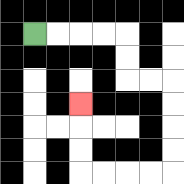{'start': '[1, 1]', 'end': '[3, 4]', 'path_directions': 'R,R,R,R,D,D,R,R,D,D,D,D,L,L,L,L,U,U,U', 'path_coordinates': '[[1, 1], [2, 1], [3, 1], [4, 1], [5, 1], [5, 2], [5, 3], [6, 3], [7, 3], [7, 4], [7, 5], [7, 6], [7, 7], [6, 7], [5, 7], [4, 7], [3, 7], [3, 6], [3, 5], [3, 4]]'}